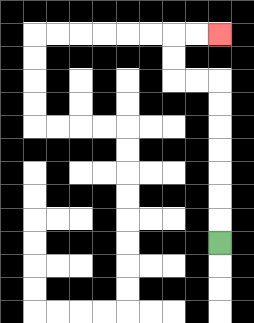{'start': '[9, 10]', 'end': '[9, 1]', 'path_directions': 'U,U,U,U,U,U,U,L,L,U,U,R,R', 'path_coordinates': '[[9, 10], [9, 9], [9, 8], [9, 7], [9, 6], [9, 5], [9, 4], [9, 3], [8, 3], [7, 3], [7, 2], [7, 1], [8, 1], [9, 1]]'}